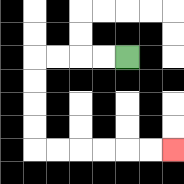{'start': '[5, 2]', 'end': '[7, 6]', 'path_directions': 'L,L,L,L,D,D,D,D,R,R,R,R,R,R', 'path_coordinates': '[[5, 2], [4, 2], [3, 2], [2, 2], [1, 2], [1, 3], [1, 4], [1, 5], [1, 6], [2, 6], [3, 6], [4, 6], [5, 6], [6, 6], [7, 6]]'}